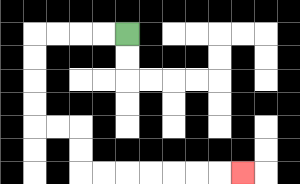{'start': '[5, 1]', 'end': '[10, 7]', 'path_directions': 'L,L,L,L,D,D,D,D,R,R,D,D,R,R,R,R,R,R,R', 'path_coordinates': '[[5, 1], [4, 1], [3, 1], [2, 1], [1, 1], [1, 2], [1, 3], [1, 4], [1, 5], [2, 5], [3, 5], [3, 6], [3, 7], [4, 7], [5, 7], [6, 7], [7, 7], [8, 7], [9, 7], [10, 7]]'}